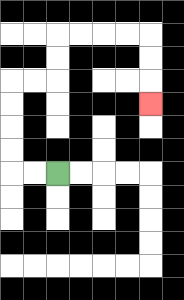{'start': '[2, 7]', 'end': '[6, 4]', 'path_directions': 'L,L,U,U,U,U,R,R,U,U,R,R,R,R,D,D,D', 'path_coordinates': '[[2, 7], [1, 7], [0, 7], [0, 6], [0, 5], [0, 4], [0, 3], [1, 3], [2, 3], [2, 2], [2, 1], [3, 1], [4, 1], [5, 1], [6, 1], [6, 2], [6, 3], [6, 4]]'}